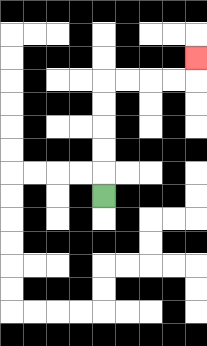{'start': '[4, 8]', 'end': '[8, 2]', 'path_directions': 'U,U,U,U,U,R,R,R,R,U', 'path_coordinates': '[[4, 8], [4, 7], [4, 6], [4, 5], [4, 4], [4, 3], [5, 3], [6, 3], [7, 3], [8, 3], [8, 2]]'}